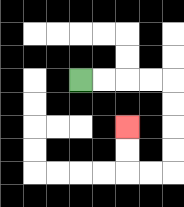{'start': '[3, 3]', 'end': '[5, 5]', 'path_directions': 'R,R,R,R,D,D,D,D,L,L,U,U', 'path_coordinates': '[[3, 3], [4, 3], [5, 3], [6, 3], [7, 3], [7, 4], [7, 5], [7, 6], [7, 7], [6, 7], [5, 7], [5, 6], [5, 5]]'}